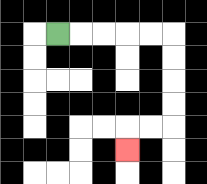{'start': '[2, 1]', 'end': '[5, 6]', 'path_directions': 'R,R,R,R,R,D,D,D,D,L,L,D', 'path_coordinates': '[[2, 1], [3, 1], [4, 1], [5, 1], [6, 1], [7, 1], [7, 2], [7, 3], [7, 4], [7, 5], [6, 5], [5, 5], [5, 6]]'}